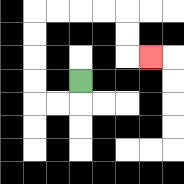{'start': '[3, 3]', 'end': '[6, 2]', 'path_directions': 'D,L,L,U,U,U,U,R,R,R,R,D,D,R', 'path_coordinates': '[[3, 3], [3, 4], [2, 4], [1, 4], [1, 3], [1, 2], [1, 1], [1, 0], [2, 0], [3, 0], [4, 0], [5, 0], [5, 1], [5, 2], [6, 2]]'}